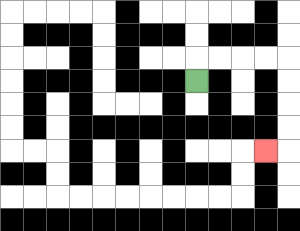{'start': '[8, 3]', 'end': '[11, 6]', 'path_directions': 'U,R,R,R,R,D,D,D,D,L', 'path_coordinates': '[[8, 3], [8, 2], [9, 2], [10, 2], [11, 2], [12, 2], [12, 3], [12, 4], [12, 5], [12, 6], [11, 6]]'}